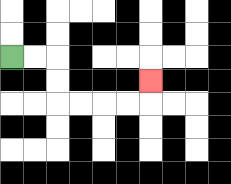{'start': '[0, 2]', 'end': '[6, 3]', 'path_directions': 'R,R,D,D,R,R,R,R,U', 'path_coordinates': '[[0, 2], [1, 2], [2, 2], [2, 3], [2, 4], [3, 4], [4, 4], [5, 4], [6, 4], [6, 3]]'}